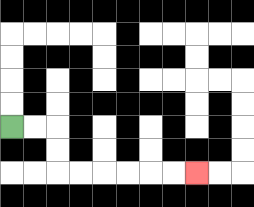{'start': '[0, 5]', 'end': '[8, 7]', 'path_directions': 'R,R,D,D,R,R,R,R,R,R', 'path_coordinates': '[[0, 5], [1, 5], [2, 5], [2, 6], [2, 7], [3, 7], [4, 7], [5, 7], [6, 7], [7, 7], [8, 7]]'}